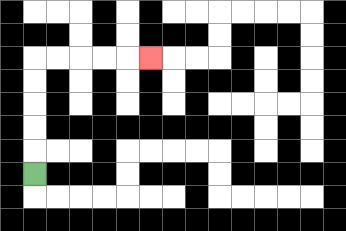{'start': '[1, 7]', 'end': '[6, 2]', 'path_directions': 'U,U,U,U,U,R,R,R,R,R', 'path_coordinates': '[[1, 7], [1, 6], [1, 5], [1, 4], [1, 3], [1, 2], [2, 2], [3, 2], [4, 2], [5, 2], [6, 2]]'}